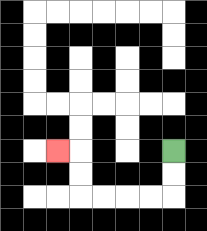{'start': '[7, 6]', 'end': '[2, 6]', 'path_directions': 'D,D,L,L,L,L,U,U,L', 'path_coordinates': '[[7, 6], [7, 7], [7, 8], [6, 8], [5, 8], [4, 8], [3, 8], [3, 7], [3, 6], [2, 6]]'}